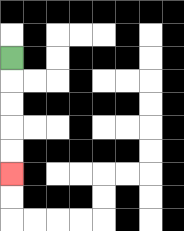{'start': '[0, 2]', 'end': '[0, 7]', 'path_directions': 'D,D,D,D,D', 'path_coordinates': '[[0, 2], [0, 3], [0, 4], [0, 5], [0, 6], [0, 7]]'}